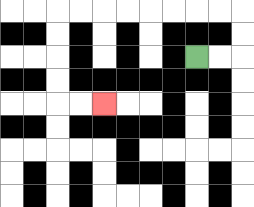{'start': '[8, 2]', 'end': '[4, 4]', 'path_directions': 'R,R,U,U,L,L,L,L,L,L,L,L,D,D,D,D,R,R', 'path_coordinates': '[[8, 2], [9, 2], [10, 2], [10, 1], [10, 0], [9, 0], [8, 0], [7, 0], [6, 0], [5, 0], [4, 0], [3, 0], [2, 0], [2, 1], [2, 2], [2, 3], [2, 4], [3, 4], [4, 4]]'}